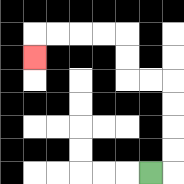{'start': '[6, 7]', 'end': '[1, 2]', 'path_directions': 'R,U,U,U,U,L,L,U,U,L,L,L,L,D', 'path_coordinates': '[[6, 7], [7, 7], [7, 6], [7, 5], [7, 4], [7, 3], [6, 3], [5, 3], [5, 2], [5, 1], [4, 1], [3, 1], [2, 1], [1, 1], [1, 2]]'}